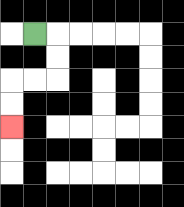{'start': '[1, 1]', 'end': '[0, 5]', 'path_directions': 'R,D,D,L,L,D,D', 'path_coordinates': '[[1, 1], [2, 1], [2, 2], [2, 3], [1, 3], [0, 3], [0, 4], [0, 5]]'}